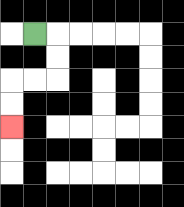{'start': '[1, 1]', 'end': '[0, 5]', 'path_directions': 'R,D,D,L,L,D,D', 'path_coordinates': '[[1, 1], [2, 1], [2, 2], [2, 3], [1, 3], [0, 3], [0, 4], [0, 5]]'}